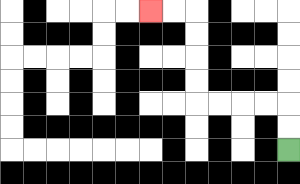{'start': '[12, 6]', 'end': '[6, 0]', 'path_directions': 'U,U,L,L,L,L,U,U,U,U,L,L', 'path_coordinates': '[[12, 6], [12, 5], [12, 4], [11, 4], [10, 4], [9, 4], [8, 4], [8, 3], [8, 2], [8, 1], [8, 0], [7, 0], [6, 0]]'}